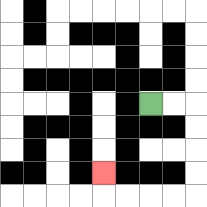{'start': '[6, 4]', 'end': '[4, 7]', 'path_directions': 'R,R,D,D,D,D,L,L,L,L,U', 'path_coordinates': '[[6, 4], [7, 4], [8, 4], [8, 5], [8, 6], [8, 7], [8, 8], [7, 8], [6, 8], [5, 8], [4, 8], [4, 7]]'}